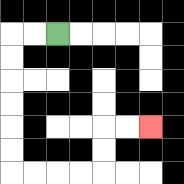{'start': '[2, 1]', 'end': '[6, 5]', 'path_directions': 'L,L,D,D,D,D,D,D,R,R,R,R,U,U,R,R', 'path_coordinates': '[[2, 1], [1, 1], [0, 1], [0, 2], [0, 3], [0, 4], [0, 5], [0, 6], [0, 7], [1, 7], [2, 7], [3, 7], [4, 7], [4, 6], [4, 5], [5, 5], [6, 5]]'}